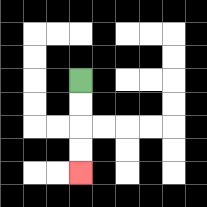{'start': '[3, 3]', 'end': '[3, 7]', 'path_directions': 'D,D,D,D', 'path_coordinates': '[[3, 3], [3, 4], [3, 5], [3, 6], [3, 7]]'}